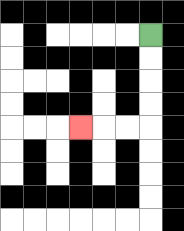{'start': '[6, 1]', 'end': '[3, 5]', 'path_directions': 'D,D,D,D,L,L,L', 'path_coordinates': '[[6, 1], [6, 2], [6, 3], [6, 4], [6, 5], [5, 5], [4, 5], [3, 5]]'}